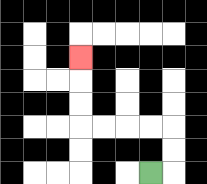{'start': '[6, 7]', 'end': '[3, 2]', 'path_directions': 'R,U,U,L,L,L,L,U,U,U', 'path_coordinates': '[[6, 7], [7, 7], [7, 6], [7, 5], [6, 5], [5, 5], [4, 5], [3, 5], [3, 4], [3, 3], [3, 2]]'}